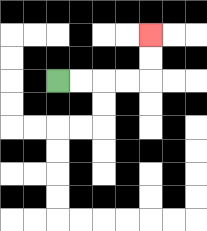{'start': '[2, 3]', 'end': '[6, 1]', 'path_directions': 'R,R,R,R,U,U', 'path_coordinates': '[[2, 3], [3, 3], [4, 3], [5, 3], [6, 3], [6, 2], [6, 1]]'}